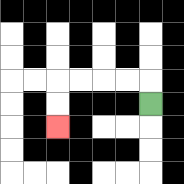{'start': '[6, 4]', 'end': '[2, 5]', 'path_directions': 'U,L,L,L,L,D,D', 'path_coordinates': '[[6, 4], [6, 3], [5, 3], [4, 3], [3, 3], [2, 3], [2, 4], [2, 5]]'}